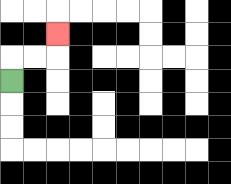{'start': '[0, 3]', 'end': '[2, 1]', 'path_directions': 'U,R,R,U', 'path_coordinates': '[[0, 3], [0, 2], [1, 2], [2, 2], [2, 1]]'}